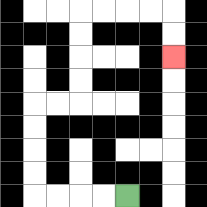{'start': '[5, 8]', 'end': '[7, 2]', 'path_directions': 'L,L,L,L,U,U,U,U,R,R,U,U,U,U,R,R,R,R,D,D', 'path_coordinates': '[[5, 8], [4, 8], [3, 8], [2, 8], [1, 8], [1, 7], [1, 6], [1, 5], [1, 4], [2, 4], [3, 4], [3, 3], [3, 2], [3, 1], [3, 0], [4, 0], [5, 0], [6, 0], [7, 0], [7, 1], [7, 2]]'}